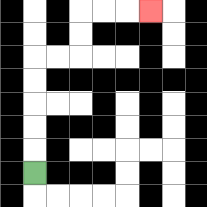{'start': '[1, 7]', 'end': '[6, 0]', 'path_directions': 'U,U,U,U,U,R,R,U,U,R,R,R', 'path_coordinates': '[[1, 7], [1, 6], [1, 5], [1, 4], [1, 3], [1, 2], [2, 2], [3, 2], [3, 1], [3, 0], [4, 0], [5, 0], [6, 0]]'}